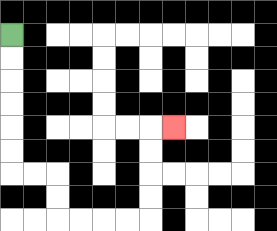{'start': '[0, 1]', 'end': '[7, 5]', 'path_directions': 'D,D,D,D,D,D,R,R,D,D,R,R,R,R,U,U,U,U,R', 'path_coordinates': '[[0, 1], [0, 2], [0, 3], [0, 4], [0, 5], [0, 6], [0, 7], [1, 7], [2, 7], [2, 8], [2, 9], [3, 9], [4, 9], [5, 9], [6, 9], [6, 8], [6, 7], [6, 6], [6, 5], [7, 5]]'}